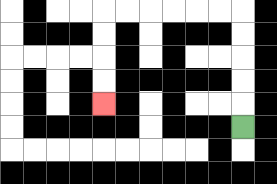{'start': '[10, 5]', 'end': '[4, 4]', 'path_directions': 'U,U,U,U,U,L,L,L,L,L,L,D,D,D,D', 'path_coordinates': '[[10, 5], [10, 4], [10, 3], [10, 2], [10, 1], [10, 0], [9, 0], [8, 0], [7, 0], [6, 0], [5, 0], [4, 0], [4, 1], [4, 2], [4, 3], [4, 4]]'}